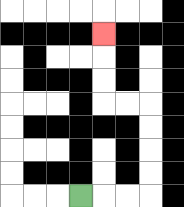{'start': '[3, 8]', 'end': '[4, 1]', 'path_directions': 'R,R,R,U,U,U,U,L,L,U,U,U', 'path_coordinates': '[[3, 8], [4, 8], [5, 8], [6, 8], [6, 7], [6, 6], [6, 5], [6, 4], [5, 4], [4, 4], [4, 3], [4, 2], [4, 1]]'}